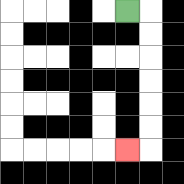{'start': '[5, 0]', 'end': '[5, 6]', 'path_directions': 'R,D,D,D,D,D,D,L', 'path_coordinates': '[[5, 0], [6, 0], [6, 1], [6, 2], [6, 3], [6, 4], [6, 5], [6, 6], [5, 6]]'}